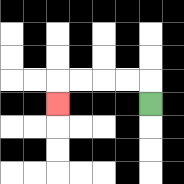{'start': '[6, 4]', 'end': '[2, 4]', 'path_directions': 'U,L,L,L,L,D', 'path_coordinates': '[[6, 4], [6, 3], [5, 3], [4, 3], [3, 3], [2, 3], [2, 4]]'}